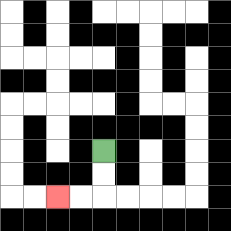{'start': '[4, 6]', 'end': '[2, 8]', 'path_directions': 'D,D,L,L', 'path_coordinates': '[[4, 6], [4, 7], [4, 8], [3, 8], [2, 8]]'}